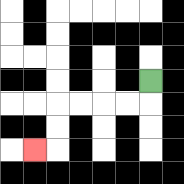{'start': '[6, 3]', 'end': '[1, 6]', 'path_directions': 'D,L,L,L,L,D,D,L', 'path_coordinates': '[[6, 3], [6, 4], [5, 4], [4, 4], [3, 4], [2, 4], [2, 5], [2, 6], [1, 6]]'}